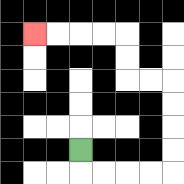{'start': '[3, 6]', 'end': '[1, 1]', 'path_directions': 'D,R,R,R,R,U,U,U,U,L,L,U,U,L,L,L,L', 'path_coordinates': '[[3, 6], [3, 7], [4, 7], [5, 7], [6, 7], [7, 7], [7, 6], [7, 5], [7, 4], [7, 3], [6, 3], [5, 3], [5, 2], [5, 1], [4, 1], [3, 1], [2, 1], [1, 1]]'}